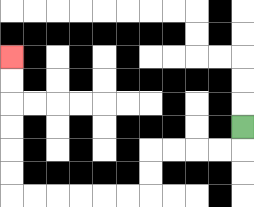{'start': '[10, 5]', 'end': '[0, 2]', 'path_directions': 'D,L,L,L,L,D,D,L,L,L,L,L,L,U,U,U,U,U,U', 'path_coordinates': '[[10, 5], [10, 6], [9, 6], [8, 6], [7, 6], [6, 6], [6, 7], [6, 8], [5, 8], [4, 8], [3, 8], [2, 8], [1, 8], [0, 8], [0, 7], [0, 6], [0, 5], [0, 4], [0, 3], [0, 2]]'}